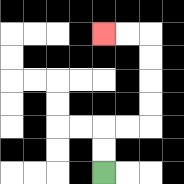{'start': '[4, 7]', 'end': '[4, 1]', 'path_directions': 'U,U,R,R,U,U,U,U,L,L', 'path_coordinates': '[[4, 7], [4, 6], [4, 5], [5, 5], [6, 5], [6, 4], [6, 3], [6, 2], [6, 1], [5, 1], [4, 1]]'}